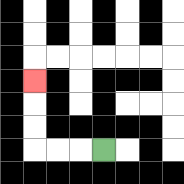{'start': '[4, 6]', 'end': '[1, 3]', 'path_directions': 'L,L,L,U,U,U', 'path_coordinates': '[[4, 6], [3, 6], [2, 6], [1, 6], [1, 5], [1, 4], [1, 3]]'}